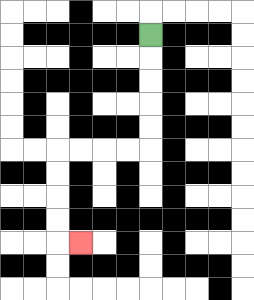{'start': '[6, 1]', 'end': '[3, 10]', 'path_directions': 'D,D,D,D,D,L,L,L,L,D,D,D,D,R', 'path_coordinates': '[[6, 1], [6, 2], [6, 3], [6, 4], [6, 5], [6, 6], [5, 6], [4, 6], [3, 6], [2, 6], [2, 7], [2, 8], [2, 9], [2, 10], [3, 10]]'}